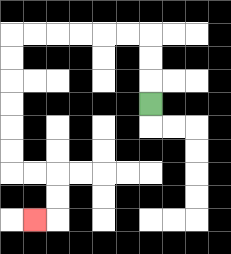{'start': '[6, 4]', 'end': '[1, 9]', 'path_directions': 'U,U,U,L,L,L,L,L,L,D,D,D,D,D,D,R,R,D,D,L', 'path_coordinates': '[[6, 4], [6, 3], [6, 2], [6, 1], [5, 1], [4, 1], [3, 1], [2, 1], [1, 1], [0, 1], [0, 2], [0, 3], [0, 4], [0, 5], [0, 6], [0, 7], [1, 7], [2, 7], [2, 8], [2, 9], [1, 9]]'}